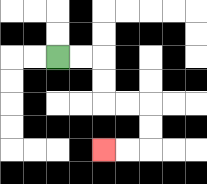{'start': '[2, 2]', 'end': '[4, 6]', 'path_directions': 'R,R,D,D,R,R,D,D,L,L', 'path_coordinates': '[[2, 2], [3, 2], [4, 2], [4, 3], [4, 4], [5, 4], [6, 4], [6, 5], [6, 6], [5, 6], [4, 6]]'}